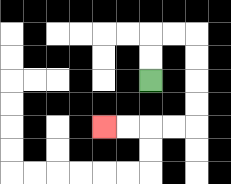{'start': '[6, 3]', 'end': '[4, 5]', 'path_directions': 'U,U,R,R,D,D,D,D,L,L,L,L', 'path_coordinates': '[[6, 3], [6, 2], [6, 1], [7, 1], [8, 1], [8, 2], [8, 3], [8, 4], [8, 5], [7, 5], [6, 5], [5, 5], [4, 5]]'}